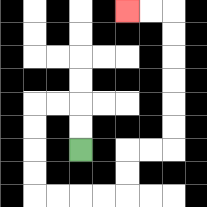{'start': '[3, 6]', 'end': '[5, 0]', 'path_directions': 'U,U,L,L,D,D,D,D,R,R,R,R,U,U,R,R,U,U,U,U,U,U,L,L', 'path_coordinates': '[[3, 6], [3, 5], [3, 4], [2, 4], [1, 4], [1, 5], [1, 6], [1, 7], [1, 8], [2, 8], [3, 8], [4, 8], [5, 8], [5, 7], [5, 6], [6, 6], [7, 6], [7, 5], [7, 4], [7, 3], [7, 2], [7, 1], [7, 0], [6, 0], [5, 0]]'}